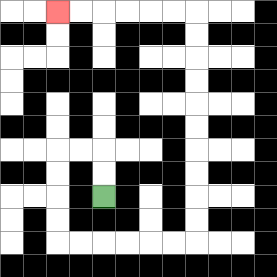{'start': '[4, 8]', 'end': '[2, 0]', 'path_directions': 'U,U,L,L,D,D,D,D,R,R,R,R,R,R,U,U,U,U,U,U,U,U,U,U,L,L,L,L,L,L', 'path_coordinates': '[[4, 8], [4, 7], [4, 6], [3, 6], [2, 6], [2, 7], [2, 8], [2, 9], [2, 10], [3, 10], [4, 10], [5, 10], [6, 10], [7, 10], [8, 10], [8, 9], [8, 8], [8, 7], [8, 6], [8, 5], [8, 4], [8, 3], [8, 2], [8, 1], [8, 0], [7, 0], [6, 0], [5, 0], [4, 0], [3, 0], [2, 0]]'}